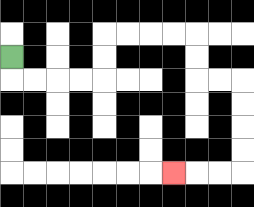{'start': '[0, 2]', 'end': '[7, 7]', 'path_directions': 'D,R,R,R,R,U,U,R,R,R,R,D,D,R,R,D,D,D,D,L,L,L', 'path_coordinates': '[[0, 2], [0, 3], [1, 3], [2, 3], [3, 3], [4, 3], [4, 2], [4, 1], [5, 1], [6, 1], [7, 1], [8, 1], [8, 2], [8, 3], [9, 3], [10, 3], [10, 4], [10, 5], [10, 6], [10, 7], [9, 7], [8, 7], [7, 7]]'}